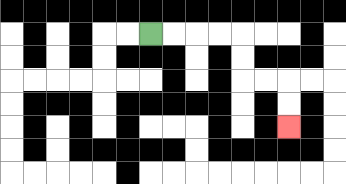{'start': '[6, 1]', 'end': '[12, 5]', 'path_directions': 'R,R,R,R,D,D,R,R,D,D', 'path_coordinates': '[[6, 1], [7, 1], [8, 1], [9, 1], [10, 1], [10, 2], [10, 3], [11, 3], [12, 3], [12, 4], [12, 5]]'}